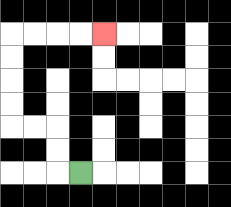{'start': '[3, 7]', 'end': '[4, 1]', 'path_directions': 'L,U,U,L,L,U,U,U,U,R,R,R,R', 'path_coordinates': '[[3, 7], [2, 7], [2, 6], [2, 5], [1, 5], [0, 5], [0, 4], [0, 3], [0, 2], [0, 1], [1, 1], [2, 1], [3, 1], [4, 1]]'}